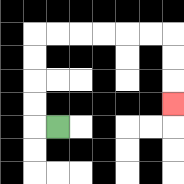{'start': '[2, 5]', 'end': '[7, 4]', 'path_directions': 'L,U,U,U,U,R,R,R,R,R,R,D,D,D', 'path_coordinates': '[[2, 5], [1, 5], [1, 4], [1, 3], [1, 2], [1, 1], [2, 1], [3, 1], [4, 1], [5, 1], [6, 1], [7, 1], [7, 2], [7, 3], [7, 4]]'}